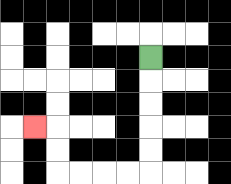{'start': '[6, 2]', 'end': '[1, 5]', 'path_directions': 'D,D,D,D,D,L,L,L,L,U,U,L', 'path_coordinates': '[[6, 2], [6, 3], [6, 4], [6, 5], [6, 6], [6, 7], [5, 7], [4, 7], [3, 7], [2, 7], [2, 6], [2, 5], [1, 5]]'}